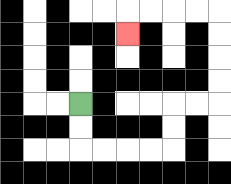{'start': '[3, 4]', 'end': '[5, 1]', 'path_directions': 'D,D,R,R,R,R,U,U,R,R,U,U,U,U,L,L,L,L,D', 'path_coordinates': '[[3, 4], [3, 5], [3, 6], [4, 6], [5, 6], [6, 6], [7, 6], [7, 5], [7, 4], [8, 4], [9, 4], [9, 3], [9, 2], [9, 1], [9, 0], [8, 0], [7, 0], [6, 0], [5, 0], [5, 1]]'}